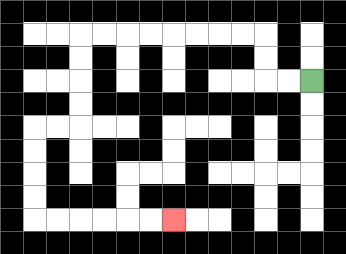{'start': '[13, 3]', 'end': '[7, 9]', 'path_directions': 'L,L,U,U,L,L,L,L,L,L,L,L,D,D,D,D,L,L,D,D,D,D,R,R,R,R,R,R', 'path_coordinates': '[[13, 3], [12, 3], [11, 3], [11, 2], [11, 1], [10, 1], [9, 1], [8, 1], [7, 1], [6, 1], [5, 1], [4, 1], [3, 1], [3, 2], [3, 3], [3, 4], [3, 5], [2, 5], [1, 5], [1, 6], [1, 7], [1, 8], [1, 9], [2, 9], [3, 9], [4, 9], [5, 9], [6, 9], [7, 9]]'}